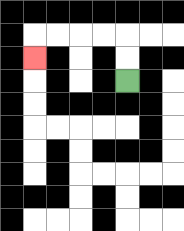{'start': '[5, 3]', 'end': '[1, 2]', 'path_directions': 'U,U,L,L,L,L,D', 'path_coordinates': '[[5, 3], [5, 2], [5, 1], [4, 1], [3, 1], [2, 1], [1, 1], [1, 2]]'}